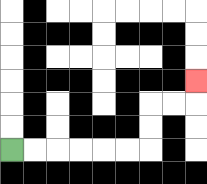{'start': '[0, 6]', 'end': '[8, 3]', 'path_directions': 'R,R,R,R,R,R,U,U,R,R,U', 'path_coordinates': '[[0, 6], [1, 6], [2, 6], [3, 6], [4, 6], [5, 6], [6, 6], [6, 5], [6, 4], [7, 4], [8, 4], [8, 3]]'}